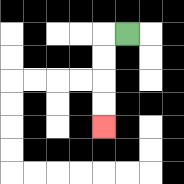{'start': '[5, 1]', 'end': '[4, 5]', 'path_directions': 'L,D,D,D,D', 'path_coordinates': '[[5, 1], [4, 1], [4, 2], [4, 3], [4, 4], [4, 5]]'}